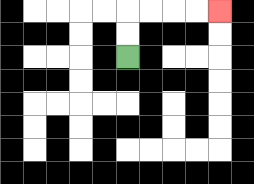{'start': '[5, 2]', 'end': '[9, 0]', 'path_directions': 'U,U,R,R,R,R', 'path_coordinates': '[[5, 2], [5, 1], [5, 0], [6, 0], [7, 0], [8, 0], [9, 0]]'}